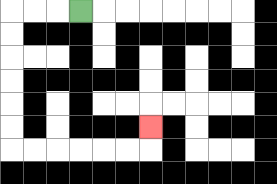{'start': '[3, 0]', 'end': '[6, 5]', 'path_directions': 'L,L,L,D,D,D,D,D,D,R,R,R,R,R,R,U', 'path_coordinates': '[[3, 0], [2, 0], [1, 0], [0, 0], [0, 1], [0, 2], [0, 3], [0, 4], [0, 5], [0, 6], [1, 6], [2, 6], [3, 6], [4, 6], [5, 6], [6, 6], [6, 5]]'}